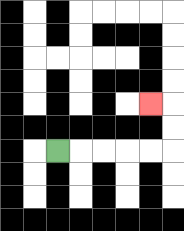{'start': '[2, 6]', 'end': '[6, 4]', 'path_directions': 'R,R,R,R,R,U,U,L', 'path_coordinates': '[[2, 6], [3, 6], [4, 6], [5, 6], [6, 6], [7, 6], [7, 5], [7, 4], [6, 4]]'}